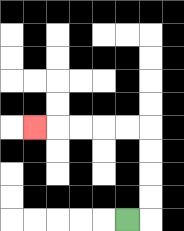{'start': '[5, 9]', 'end': '[1, 5]', 'path_directions': 'R,U,U,U,U,L,L,L,L,L', 'path_coordinates': '[[5, 9], [6, 9], [6, 8], [6, 7], [6, 6], [6, 5], [5, 5], [4, 5], [3, 5], [2, 5], [1, 5]]'}